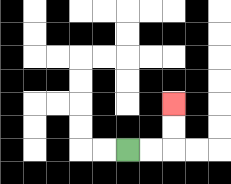{'start': '[5, 6]', 'end': '[7, 4]', 'path_directions': 'R,R,U,U', 'path_coordinates': '[[5, 6], [6, 6], [7, 6], [7, 5], [7, 4]]'}